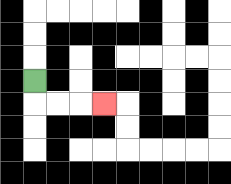{'start': '[1, 3]', 'end': '[4, 4]', 'path_directions': 'D,R,R,R', 'path_coordinates': '[[1, 3], [1, 4], [2, 4], [3, 4], [4, 4]]'}